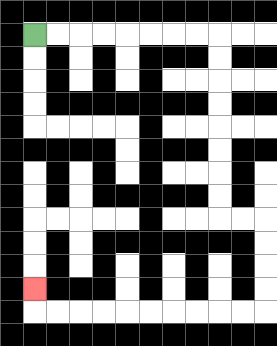{'start': '[1, 1]', 'end': '[1, 12]', 'path_directions': 'R,R,R,R,R,R,R,R,D,D,D,D,D,D,D,D,R,R,D,D,D,D,L,L,L,L,L,L,L,L,L,L,U', 'path_coordinates': '[[1, 1], [2, 1], [3, 1], [4, 1], [5, 1], [6, 1], [7, 1], [8, 1], [9, 1], [9, 2], [9, 3], [9, 4], [9, 5], [9, 6], [9, 7], [9, 8], [9, 9], [10, 9], [11, 9], [11, 10], [11, 11], [11, 12], [11, 13], [10, 13], [9, 13], [8, 13], [7, 13], [6, 13], [5, 13], [4, 13], [3, 13], [2, 13], [1, 13], [1, 12]]'}